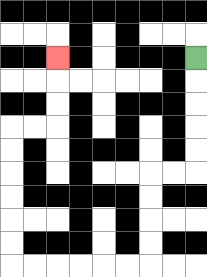{'start': '[8, 2]', 'end': '[2, 2]', 'path_directions': 'D,D,D,D,D,L,L,D,D,D,D,L,L,L,L,L,L,U,U,U,U,U,U,R,R,U,U,U', 'path_coordinates': '[[8, 2], [8, 3], [8, 4], [8, 5], [8, 6], [8, 7], [7, 7], [6, 7], [6, 8], [6, 9], [6, 10], [6, 11], [5, 11], [4, 11], [3, 11], [2, 11], [1, 11], [0, 11], [0, 10], [0, 9], [0, 8], [0, 7], [0, 6], [0, 5], [1, 5], [2, 5], [2, 4], [2, 3], [2, 2]]'}